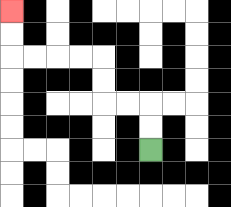{'start': '[6, 6]', 'end': '[0, 0]', 'path_directions': 'U,U,L,L,U,U,L,L,L,L,U,U', 'path_coordinates': '[[6, 6], [6, 5], [6, 4], [5, 4], [4, 4], [4, 3], [4, 2], [3, 2], [2, 2], [1, 2], [0, 2], [0, 1], [0, 0]]'}